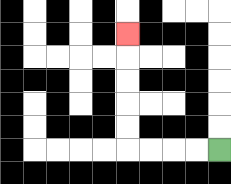{'start': '[9, 6]', 'end': '[5, 1]', 'path_directions': 'L,L,L,L,U,U,U,U,U', 'path_coordinates': '[[9, 6], [8, 6], [7, 6], [6, 6], [5, 6], [5, 5], [5, 4], [5, 3], [5, 2], [5, 1]]'}